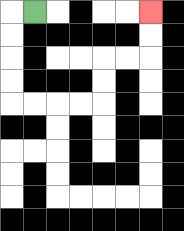{'start': '[1, 0]', 'end': '[6, 0]', 'path_directions': 'L,D,D,D,D,R,R,R,R,U,U,R,R,U,U', 'path_coordinates': '[[1, 0], [0, 0], [0, 1], [0, 2], [0, 3], [0, 4], [1, 4], [2, 4], [3, 4], [4, 4], [4, 3], [4, 2], [5, 2], [6, 2], [6, 1], [6, 0]]'}